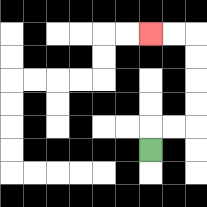{'start': '[6, 6]', 'end': '[6, 1]', 'path_directions': 'U,R,R,U,U,U,U,L,L', 'path_coordinates': '[[6, 6], [6, 5], [7, 5], [8, 5], [8, 4], [8, 3], [8, 2], [8, 1], [7, 1], [6, 1]]'}